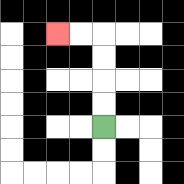{'start': '[4, 5]', 'end': '[2, 1]', 'path_directions': 'U,U,U,U,L,L', 'path_coordinates': '[[4, 5], [4, 4], [4, 3], [4, 2], [4, 1], [3, 1], [2, 1]]'}